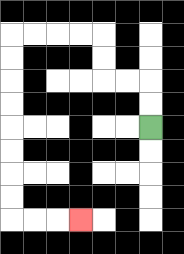{'start': '[6, 5]', 'end': '[3, 9]', 'path_directions': 'U,U,L,L,U,U,L,L,L,L,D,D,D,D,D,D,D,D,R,R,R', 'path_coordinates': '[[6, 5], [6, 4], [6, 3], [5, 3], [4, 3], [4, 2], [4, 1], [3, 1], [2, 1], [1, 1], [0, 1], [0, 2], [0, 3], [0, 4], [0, 5], [0, 6], [0, 7], [0, 8], [0, 9], [1, 9], [2, 9], [3, 9]]'}